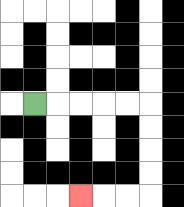{'start': '[1, 4]', 'end': '[3, 8]', 'path_directions': 'R,R,R,R,R,D,D,D,D,L,L,L', 'path_coordinates': '[[1, 4], [2, 4], [3, 4], [4, 4], [5, 4], [6, 4], [6, 5], [6, 6], [6, 7], [6, 8], [5, 8], [4, 8], [3, 8]]'}